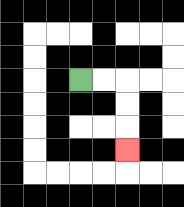{'start': '[3, 3]', 'end': '[5, 6]', 'path_directions': 'R,R,D,D,D', 'path_coordinates': '[[3, 3], [4, 3], [5, 3], [5, 4], [5, 5], [5, 6]]'}